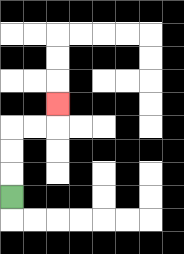{'start': '[0, 8]', 'end': '[2, 4]', 'path_directions': 'U,U,U,R,R,U', 'path_coordinates': '[[0, 8], [0, 7], [0, 6], [0, 5], [1, 5], [2, 5], [2, 4]]'}